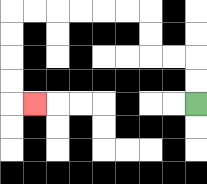{'start': '[8, 4]', 'end': '[1, 4]', 'path_directions': 'U,U,L,L,U,U,L,L,L,L,L,L,D,D,D,D,R', 'path_coordinates': '[[8, 4], [8, 3], [8, 2], [7, 2], [6, 2], [6, 1], [6, 0], [5, 0], [4, 0], [3, 0], [2, 0], [1, 0], [0, 0], [0, 1], [0, 2], [0, 3], [0, 4], [1, 4]]'}